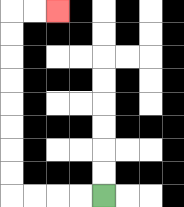{'start': '[4, 8]', 'end': '[2, 0]', 'path_directions': 'L,L,L,L,U,U,U,U,U,U,U,U,R,R', 'path_coordinates': '[[4, 8], [3, 8], [2, 8], [1, 8], [0, 8], [0, 7], [0, 6], [0, 5], [0, 4], [0, 3], [0, 2], [0, 1], [0, 0], [1, 0], [2, 0]]'}